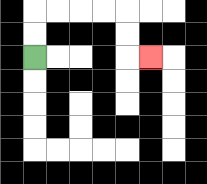{'start': '[1, 2]', 'end': '[6, 2]', 'path_directions': 'U,U,R,R,R,R,D,D,R', 'path_coordinates': '[[1, 2], [1, 1], [1, 0], [2, 0], [3, 0], [4, 0], [5, 0], [5, 1], [5, 2], [6, 2]]'}